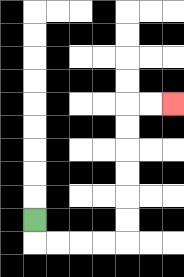{'start': '[1, 9]', 'end': '[7, 4]', 'path_directions': 'D,R,R,R,R,U,U,U,U,U,U,R,R', 'path_coordinates': '[[1, 9], [1, 10], [2, 10], [3, 10], [4, 10], [5, 10], [5, 9], [5, 8], [5, 7], [5, 6], [5, 5], [5, 4], [6, 4], [7, 4]]'}